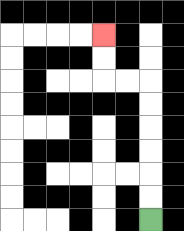{'start': '[6, 9]', 'end': '[4, 1]', 'path_directions': 'U,U,U,U,U,U,L,L,U,U', 'path_coordinates': '[[6, 9], [6, 8], [6, 7], [6, 6], [6, 5], [6, 4], [6, 3], [5, 3], [4, 3], [4, 2], [4, 1]]'}